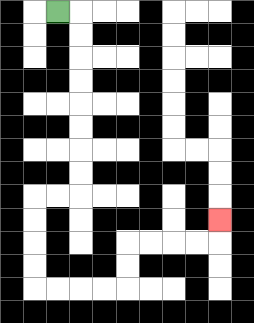{'start': '[2, 0]', 'end': '[9, 9]', 'path_directions': 'R,D,D,D,D,D,D,D,D,L,L,D,D,D,D,R,R,R,R,U,U,R,R,R,R,U', 'path_coordinates': '[[2, 0], [3, 0], [3, 1], [3, 2], [3, 3], [3, 4], [3, 5], [3, 6], [3, 7], [3, 8], [2, 8], [1, 8], [1, 9], [1, 10], [1, 11], [1, 12], [2, 12], [3, 12], [4, 12], [5, 12], [5, 11], [5, 10], [6, 10], [7, 10], [8, 10], [9, 10], [9, 9]]'}